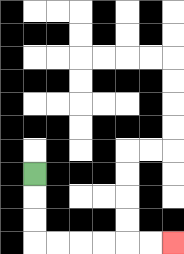{'start': '[1, 7]', 'end': '[7, 10]', 'path_directions': 'D,D,D,R,R,R,R,R,R', 'path_coordinates': '[[1, 7], [1, 8], [1, 9], [1, 10], [2, 10], [3, 10], [4, 10], [5, 10], [6, 10], [7, 10]]'}